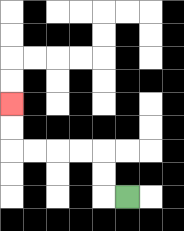{'start': '[5, 8]', 'end': '[0, 4]', 'path_directions': 'L,U,U,L,L,L,L,U,U', 'path_coordinates': '[[5, 8], [4, 8], [4, 7], [4, 6], [3, 6], [2, 6], [1, 6], [0, 6], [0, 5], [0, 4]]'}